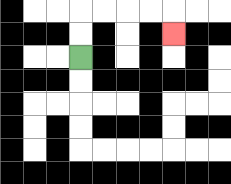{'start': '[3, 2]', 'end': '[7, 1]', 'path_directions': 'U,U,R,R,R,R,D', 'path_coordinates': '[[3, 2], [3, 1], [3, 0], [4, 0], [5, 0], [6, 0], [7, 0], [7, 1]]'}